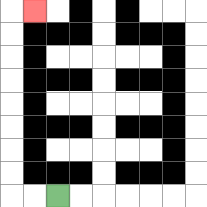{'start': '[2, 8]', 'end': '[1, 0]', 'path_directions': 'L,L,U,U,U,U,U,U,U,U,R', 'path_coordinates': '[[2, 8], [1, 8], [0, 8], [0, 7], [0, 6], [0, 5], [0, 4], [0, 3], [0, 2], [0, 1], [0, 0], [1, 0]]'}